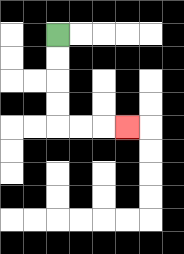{'start': '[2, 1]', 'end': '[5, 5]', 'path_directions': 'D,D,D,D,R,R,R', 'path_coordinates': '[[2, 1], [2, 2], [2, 3], [2, 4], [2, 5], [3, 5], [4, 5], [5, 5]]'}